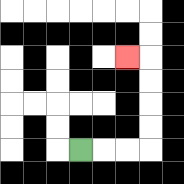{'start': '[3, 6]', 'end': '[5, 2]', 'path_directions': 'R,R,R,U,U,U,U,L', 'path_coordinates': '[[3, 6], [4, 6], [5, 6], [6, 6], [6, 5], [6, 4], [6, 3], [6, 2], [5, 2]]'}